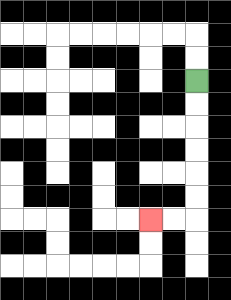{'start': '[8, 3]', 'end': '[6, 9]', 'path_directions': 'D,D,D,D,D,D,L,L', 'path_coordinates': '[[8, 3], [8, 4], [8, 5], [8, 6], [8, 7], [8, 8], [8, 9], [7, 9], [6, 9]]'}